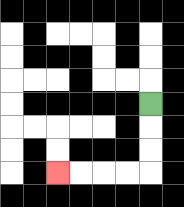{'start': '[6, 4]', 'end': '[2, 7]', 'path_directions': 'D,D,D,L,L,L,L', 'path_coordinates': '[[6, 4], [6, 5], [6, 6], [6, 7], [5, 7], [4, 7], [3, 7], [2, 7]]'}